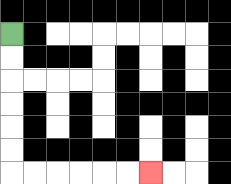{'start': '[0, 1]', 'end': '[6, 7]', 'path_directions': 'D,D,D,D,D,D,R,R,R,R,R,R', 'path_coordinates': '[[0, 1], [0, 2], [0, 3], [0, 4], [0, 5], [0, 6], [0, 7], [1, 7], [2, 7], [3, 7], [4, 7], [5, 7], [6, 7]]'}